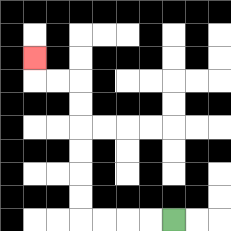{'start': '[7, 9]', 'end': '[1, 2]', 'path_directions': 'L,L,L,L,U,U,U,U,U,U,L,L,U', 'path_coordinates': '[[7, 9], [6, 9], [5, 9], [4, 9], [3, 9], [3, 8], [3, 7], [3, 6], [3, 5], [3, 4], [3, 3], [2, 3], [1, 3], [1, 2]]'}